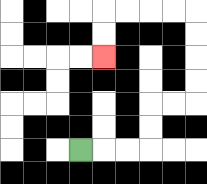{'start': '[3, 6]', 'end': '[4, 2]', 'path_directions': 'R,R,R,U,U,R,R,U,U,U,U,L,L,L,L,D,D', 'path_coordinates': '[[3, 6], [4, 6], [5, 6], [6, 6], [6, 5], [6, 4], [7, 4], [8, 4], [8, 3], [8, 2], [8, 1], [8, 0], [7, 0], [6, 0], [5, 0], [4, 0], [4, 1], [4, 2]]'}